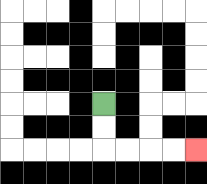{'start': '[4, 4]', 'end': '[8, 6]', 'path_directions': 'D,D,R,R,R,R', 'path_coordinates': '[[4, 4], [4, 5], [4, 6], [5, 6], [6, 6], [7, 6], [8, 6]]'}